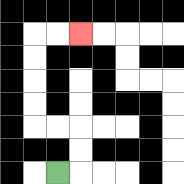{'start': '[2, 7]', 'end': '[3, 1]', 'path_directions': 'R,U,U,L,L,U,U,U,U,R,R', 'path_coordinates': '[[2, 7], [3, 7], [3, 6], [3, 5], [2, 5], [1, 5], [1, 4], [1, 3], [1, 2], [1, 1], [2, 1], [3, 1]]'}